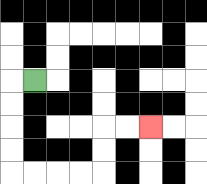{'start': '[1, 3]', 'end': '[6, 5]', 'path_directions': 'L,D,D,D,D,R,R,R,R,U,U,R,R', 'path_coordinates': '[[1, 3], [0, 3], [0, 4], [0, 5], [0, 6], [0, 7], [1, 7], [2, 7], [3, 7], [4, 7], [4, 6], [4, 5], [5, 5], [6, 5]]'}